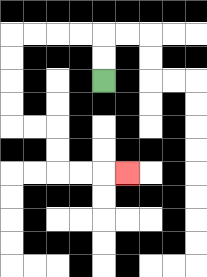{'start': '[4, 3]', 'end': '[5, 7]', 'path_directions': 'U,U,L,L,L,L,D,D,D,D,R,R,D,D,R,R,R', 'path_coordinates': '[[4, 3], [4, 2], [4, 1], [3, 1], [2, 1], [1, 1], [0, 1], [0, 2], [0, 3], [0, 4], [0, 5], [1, 5], [2, 5], [2, 6], [2, 7], [3, 7], [4, 7], [5, 7]]'}